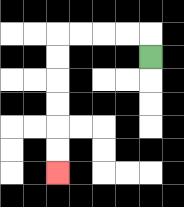{'start': '[6, 2]', 'end': '[2, 7]', 'path_directions': 'U,L,L,L,L,D,D,D,D,D,D', 'path_coordinates': '[[6, 2], [6, 1], [5, 1], [4, 1], [3, 1], [2, 1], [2, 2], [2, 3], [2, 4], [2, 5], [2, 6], [2, 7]]'}